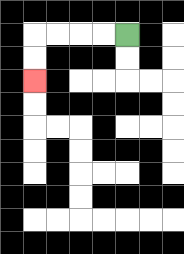{'start': '[5, 1]', 'end': '[1, 3]', 'path_directions': 'L,L,L,L,D,D', 'path_coordinates': '[[5, 1], [4, 1], [3, 1], [2, 1], [1, 1], [1, 2], [1, 3]]'}